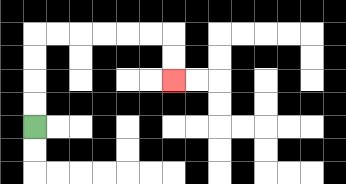{'start': '[1, 5]', 'end': '[7, 3]', 'path_directions': 'U,U,U,U,R,R,R,R,R,R,D,D', 'path_coordinates': '[[1, 5], [1, 4], [1, 3], [1, 2], [1, 1], [2, 1], [3, 1], [4, 1], [5, 1], [6, 1], [7, 1], [7, 2], [7, 3]]'}